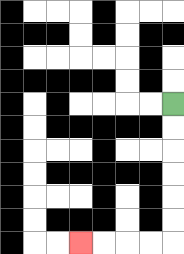{'start': '[7, 4]', 'end': '[3, 10]', 'path_directions': 'D,D,D,D,D,D,L,L,L,L', 'path_coordinates': '[[7, 4], [7, 5], [7, 6], [7, 7], [7, 8], [7, 9], [7, 10], [6, 10], [5, 10], [4, 10], [3, 10]]'}